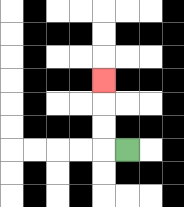{'start': '[5, 6]', 'end': '[4, 3]', 'path_directions': 'L,U,U,U', 'path_coordinates': '[[5, 6], [4, 6], [4, 5], [4, 4], [4, 3]]'}